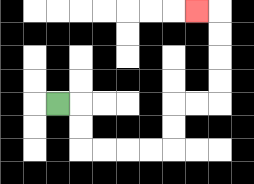{'start': '[2, 4]', 'end': '[8, 0]', 'path_directions': 'R,D,D,R,R,R,R,U,U,R,R,U,U,U,U,L', 'path_coordinates': '[[2, 4], [3, 4], [3, 5], [3, 6], [4, 6], [5, 6], [6, 6], [7, 6], [7, 5], [7, 4], [8, 4], [9, 4], [9, 3], [9, 2], [9, 1], [9, 0], [8, 0]]'}